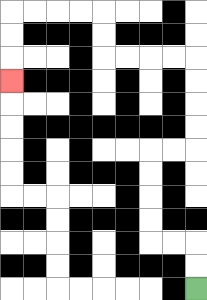{'start': '[8, 12]', 'end': '[0, 3]', 'path_directions': 'U,U,L,L,U,U,U,U,R,R,U,U,U,U,L,L,L,L,U,U,L,L,L,L,D,D,D', 'path_coordinates': '[[8, 12], [8, 11], [8, 10], [7, 10], [6, 10], [6, 9], [6, 8], [6, 7], [6, 6], [7, 6], [8, 6], [8, 5], [8, 4], [8, 3], [8, 2], [7, 2], [6, 2], [5, 2], [4, 2], [4, 1], [4, 0], [3, 0], [2, 0], [1, 0], [0, 0], [0, 1], [0, 2], [0, 3]]'}